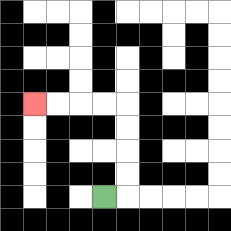{'start': '[4, 8]', 'end': '[1, 4]', 'path_directions': 'R,U,U,U,U,L,L,L,L', 'path_coordinates': '[[4, 8], [5, 8], [5, 7], [5, 6], [5, 5], [5, 4], [4, 4], [3, 4], [2, 4], [1, 4]]'}